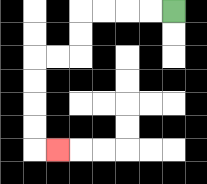{'start': '[7, 0]', 'end': '[2, 6]', 'path_directions': 'L,L,L,L,D,D,L,L,D,D,D,D,R', 'path_coordinates': '[[7, 0], [6, 0], [5, 0], [4, 0], [3, 0], [3, 1], [3, 2], [2, 2], [1, 2], [1, 3], [1, 4], [1, 5], [1, 6], [2, 6]]'}